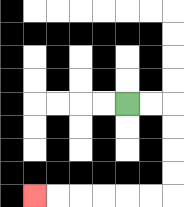{'start': '[5, 4]', 'end': '[1, 8]', 'path_directions': 'R,R,D,D,D,D,L,L,L,L,L,L', 'path_coordinates': '[[5, 4], [6, 4], [7, 4], [7, 5], [7, 6], [7, 7], [7, 8], [6, 8], [5, 8], [4, 8], [3, 8], [2, 8], [1, 8]]'}